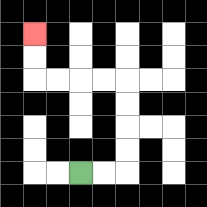{'start': '[3, 7]', 'end': '[1, 1]', 'path_directions': 'R,R,U,U,U,U,L,L,L,L,U,U', 'path_coordinates': '[[3, 7], [4, 7], [5, 7], [5, 6], [5, 5], [5, 4], [5, 3], [4, 3], [3, 3], [2, 3], [1, 3], [1, 2], [1, 1]]'}